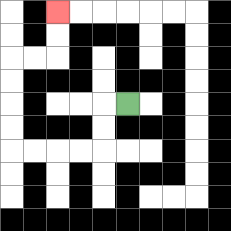{'start': '[5, 4]', 'end': '[2, 0]', 'path_directions': 'L,D,D,L,L,L,L,U,U,U,U,R,R,U,U', 'path_coordinates': '[[5, 4], [4, 4], [4, 5], [4, 6], [3, 6], [2, 6], [1, 6], [0, 6], [0, 5], [0, 4], [0, 3], [0, 2], [1, 2], [2, 2], [2, 1], [2, 0]]'}